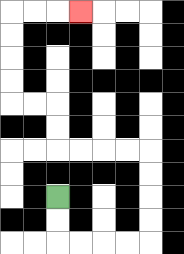{'start': '[2, 8]', 'end': '[3, 0]', 'path_directions': 'D,D,R,R,R,R,U,U,U,U,L,L,L,L,U,U,L,L,U,U,U,U,R,R,R', 'path_coordinates': '[[2, 8], [2, 9], [2, 10], [3, 10], [4, 10], [5, 10], [6, 10], [6, 9], [6, 8], [6, 7], [6, 6], [5, 6], [4, 6], [3, 6], [2, 6], [2, 5], [2, 4], [1, 4], [0, 4], [0, 3], [0, 2], [0, 1], [0, 0], [1, 0], [2, 0], [3, 0]]'}